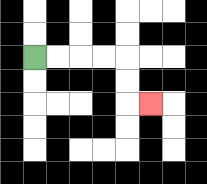{'start': '[1, 2]', 'end': '[6, 4]', 'path_directions': 'R,R,R,R,D,D,R', 'path_coordinates': '[[1, 2], [2, 2], [3, 2], [4, 2], [5, 2], [5, 3], [5, 4], [6, 4]]'}